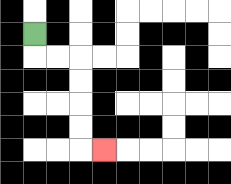{'start': '[1, 1]', 'end': '[4, 6]', 'path_directions': 'D,R,R,D,D,D,D,R', 'path_coordinates': '[[1, 1], [1, 2], [2, 2], [3, 2], [3, 3], [3, 4], [3, 5], [3, 6], [4, 6]]'}